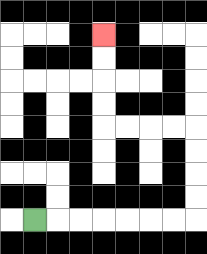{'start': '[1, 9]', 'end': '[4, 1]', 'path_directions': 'R,R,R,R,R,R,R,U,U,U,U,L,L,L,L,U,U,U,U', 'path_coordinates': '[[1, 9], [2, 9], [3, 9], [4, 9], [5, 9], [6, 9], [7, 9], [8, 9], [8, 8], [8, 7], [8, 6], [8, 5], [7, 5], [6, 5], [5, 5], [4, 5], [4, 4], [4, 3], [4, 2], [4, 1]]'}